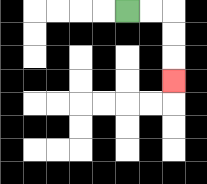{'start': '[5, 0]', 'end': '[7, 3]', 'path_directions': 'R,R,D,D,D', 'path_coordinates': '[[5, 0], [6, 0], [7, 0], [7, 1], [7, 2], [7, 3]]'}